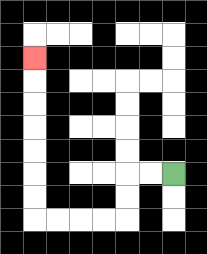{'start': '[7, 7]', 'end': '[1, 2]', 'path_directions': 'L,L,D,D,L,L,L,L,U,U,U,U,U,U,U', 'path_coordinates': '[[7, 7], [6, 7], [5, 7], [5, 8], [5, 9], [4, 9], [3, 9], [2, 9], [1, 9], [1, 8], [1, 7], [1, 6], [1, 5], [1, 4], [1, 3], [1, 2]]'}